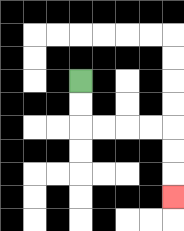{'start': '[3, 3]', 'end': '[7, 8]', 'path_directions': 'D,D,R,R,R,R,D,D,D', 'path_coordinates': '[[3, 3], [3, 4], [3, 5], [4, 5], [5, 5], [6, 5], [7, 5], [7, 6], [7, 7], [7, 8]]'}